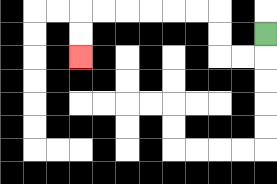{'start': '[11, 1]', 'end': '[3, 2]', 'path_directions': 'D,L,L,U,U,L,L,L,L,L,L,D,D', 'path_coordinates': '[[11, 1], [11, 2], [10, 2], [9, 2], [9, 1], [9, 0], [8, 0], [7, 0], [6, 0], [5, 0], [4, 0], [3, 0], [3, 1], [3, 2]]'}